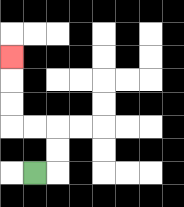{'start': '[1, 7]', 'end': '[0, 2]', 'path_directions': 'R,U,U,L,L,U,U,U', 'path_coordinates': '[[1, 7], [2, 7], [2, 6], [2, 5], [1, 5], [0, 5], [0, 4], [0, 3], [0, 2]]'}